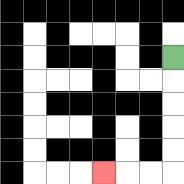{'start': '[7, 2]', 'end': '[4, 7]', 'path_directions': 'D,D,D,D,D,L,L,L', 'path_coordinates': '[[7, 2], [7, 3], [7, 4], [7, 5], [7, 6], [7, 7], [6, 7], [5, 7], [4, 7]]'}